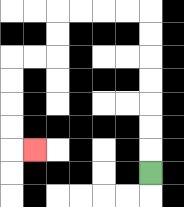{'start': '[6, 7]', 'end': '[1, 6]', 'path_directions': 'U,U,U,U,U,U,U,L,L,L,L,D,D,L,L,D,D,D,D,R', 'path_coordinates': '[[6, 7], [6, 6], [6, 5], [6, 4], [6, 3], [6, 2], [6, 1], [6, 0], [5, 0], [4, 0], [3, 0], [2, 0], [2, 1], [2, 2], [1, 2], [0, 2], [0, 3], [0, 4], [0, 5], [0, 6], [1, 6]]'}